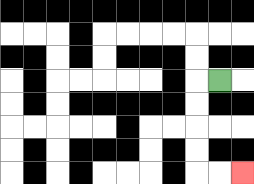{'start': '[9, 3]', 'end': '[10, 7]', 'path_directions': 'L,D,D,D,D,R,R', 'path_coordinates': '[[9, 3], [8, 3], [8, 4], [8, 5], [8, 6], [8, 7], [9, 7], [10, 7]]'}